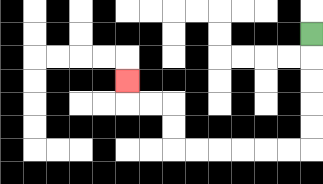{'start': '[13, 1]', 'end': '[5, 3]', 'path_directions': 'D,D,D,D,D,L,L,L,L,L,L,U,U,L,L,U', 'path_coordinates': '[[13, 1], [13, 2], [13, 3], [13, 4], [13, 5], [13, 6], [12, 6], [11, 6], [10, 6], [9, 6], [8, 6], [7, 6], [7, 5], [7, 4], [6, 4], [5, 4], [5, 3]]'}